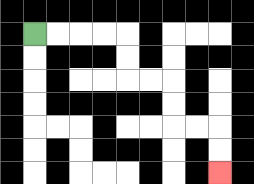{'start': '[1, 1]', 'end': '[9, 7]', 'path_directions': 'R,R,R,R,D,D,R,R,D,D,R,R,D,D', 'path_coordinates': '[[1, 1], [2, 1], [3, 1], [4, 1], [5, 1], [5, 2], [5, 3], [6, 3], [7, 3], [7, 4], [7, 5], [8, 5], [9, 5], [9, 6], [9, 7]]'}